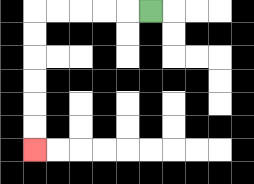{'start': '[6, 0]', 'end': '[1, 6]', 'path_directions': 'L,L,L,L,L,D,D,D,D,D,D', 'path_coordinates': '[[6, 0], [5, 0], [4, 0], [3, 0], [2, 0], [1, 0], [1, 1], [1, 2], [1, 3], [1, 4], [1, 5], [1, 6]]'}